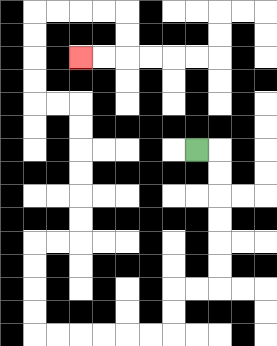{'start': '[8, 6]', 'end': '[3, 2]', 'path_directions': 'R,D,D,D,D,D,D,L,L,D,D,L,L,L,L,L,L,U,U,U,U,R,R,U,U,U,U,U,U,L,L,U,U,U,U,R,R,R,R,D,D,L,L', 'path_coordinates': '[[8, 6], [9, 6], [9, 7], [9, 8], [9, 9], [9, 10], [9, 11], [9, 12], [8, 12], [7, 12], [7, 13], [7, 14], [6, 14], [5, 14], [4, 14], [3, 14], [2, 14], [1, 14], [1, 13], [1, 12], [1, 11], [1, 10], [2, 10], [3, 10], [3, 9], [3, 8], [3, 7], [3, 6], [3, 5], [3, 4], [2, 4], [1, 4], [1, 3], [1, 2], [1, 1], [1, 0], [2, 0], [3, 0], [4, 0], [5, 0], [5, 1], [5, 2], [4, 2], [3, 2]]'}